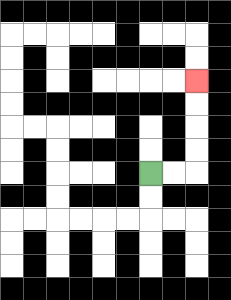{'start': '[6, 7]', 'end': '[8, 3]', 'path_directions': 'R,R,U,U,U,U', 'path_coordinates': '[[6, 7], [7, 7], [8, 7], [8, 6], [8, 5], [8, 4], [8, 3]]'}